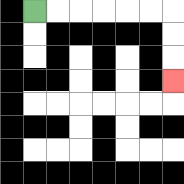{'start': '[1, 0]', 'end': '[7, 3]', 'path_directions': 'R,R,R,R,R,R,D,D,D', 'path_coordinates': '[[1, 0], [2, 0], [3, 0], [4, 0], [5, 0], [6, 0], [7, 0], [7, 1], [7, 2], [7, 3]]'}